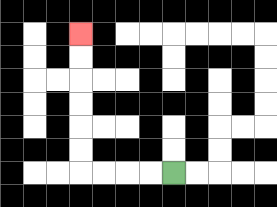{'start': '[7, 7]', 'end': '[3, 1]', 'path_directions': 'L,L,L,L,U,U,U,U,U,U', 'path_coordinates': '[[7, 7], [6, 7], [5, 7], [4, 7], [3, 7], [3, 6], [3, 5], [3, 4], [3, 3], [3, 2], [3, 1]]'}